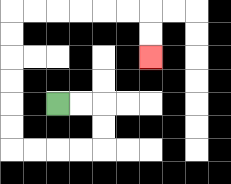{'start': '[2, 4]', 'end': '[6, 2]', 'path_directions': 'R,R,D,D,L,L,L,L,U,U,U,U,U,U,R,R,R,R,R,R,D,D', 'path_coordinates': '[[2, 4], [3, 4], [4, 4], [4, 5], [4, 6], [3, 6], [2, 6], [1, 6], [0, 6], [0, 5], [0, 4], [0, 3], [0, 2], [0, 1], [0, 0], [1, 0], [2, 0], [3, 0], [4, 0], [5, 0], [6, 0], [6, 1], [6, 2]]'}